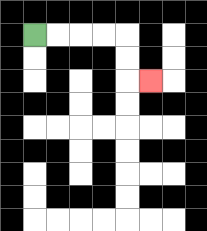{'start': '[1, 1]', 'end': '[6, 3]', 'path_directions': 'R,R,R,R,D,D,R', 'path_coordinates': '[[1, 1], [2, 1], [3, 1], [4, 1], [5, 1], [5, 2], [5, 3], [6, 3]]'}